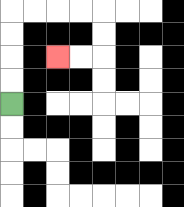{'start': '[0, 4]', 'end': '[2, 2]', 'path_directions': 'U,U,U,U,R,R,R,R,D,D,L,L', 'path_coordinates': '[[0, 4], [0, 3], [0, 2], [0, 1], [0, 0], [1, 0], [2, 0], [3, 0], [4, 0], [4, 1], [4, 2], [3, 2], [2, 2]]'}